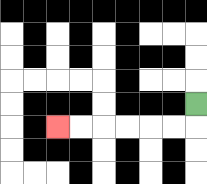{'start': '[8, 4]', 'end': '[2, 5]', 'path_directions': 'D,L,L,L,L,L,L', 'path_coordinates': '[[8, 4], [8, 5], [7, 5], [6, 5], [5, 5], [4, 5], [3, 5], [2, 5]]'}